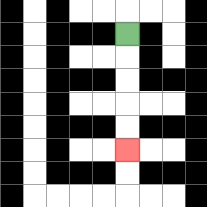{'start': '[5, 1]', 'end': '[5, 6]', 'path_directions': 'D,D,D,D,D', 'path_coordinates': '[[5, 1], [5, 2], [5, 3], [5, 4], [5, 5], [5, 6]]'}